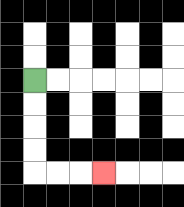{'start': '[1, 3]', 'end': '[4, 7]', 'path_directions': 'D,D,D,D,R,R,R', 'path_coordinates': '[[1, 3], [1, 4], [1, 5], [1, 6], [1, 7], [2, 7], [3, 7], [4, 7]]'}